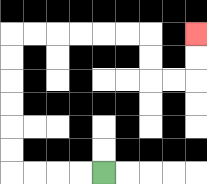{'start': '[4, 7]', 'end': '[8, 1]', 'path_directions': 'L,L,L,L,U,U,U,U,U,U,R,R,R,R,R,R,D,D,R,R,U,U', 'path_coordinates': '[[4, 7], [3, 7], [2, 7], [1, 7], [0, 7], [0, 6], [0, 5], [0, 4], [0, 3], [0, 2], [0, 1], [1, 1], [2, 1], [3, 1], [4, 1], [5, 1], [6, 1], [6, 2], [6, 3], [7, 3], [8, 3], [8, 2], [8, 1]]'}